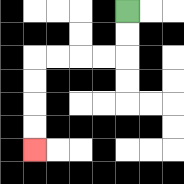{'start': '[5, 0]', 'end': '[1, 6]', 'path_directions': 'D,D,L,L,L,L,D,D,D,D', 'path_coordinates': '[[5, 0], [5, 1], [5, 2], [4, 2], [3, 2], [2, 2], [1, 2], [1, 3], [1, 4], [1, 5], [1, 6]]'}